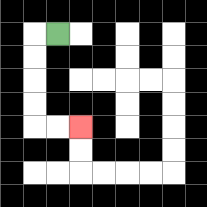{'start': '[2, 1]', 'end': '[3, 5]', 'path_directions': 'L,D,D,D,D,R,R', 'path_coordinates': '[[2, 1], [1, 1], [1, 2], [1, 3], [1, 4], [1, 5], [2, 5], [3, 5]]'}